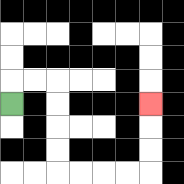{'start': '[0, 4]', 'end': '[6, 4]', 'path_directions': 'U,R,R,D,D,D,D,R,R,R,R,U,U,U', 'path_coordinates': '[[0, 4], [0, 3], [1, 3], [2, 3], [2, 4], [2, 5], [2, 6], [2, 7], [3, 7], [4, 7], [5, 7], [6, 7], [6, 6], [6, 5], [6, 4]]'}